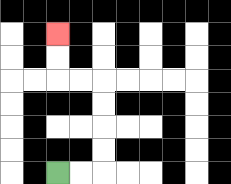{'start': '[2, 7]', 'end': '[2, 1]', 'path_directions': 'R,R,U,U,U,U,L,L,U,U', 'path_coordinates': '[[2, 7], [3, 7], [4, 7], [4, 6], [4, 5], [4, 4], [4, 3], [3, 3], [2, 3], [2, 2], [2, 1]]'}